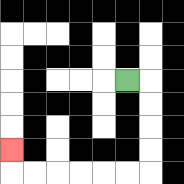{'start': '[5, 3]', 'end': '[0, 6]', 'path_directions': 'R,D,D,D,D,L,L,L,L,L,L,U', 'path_coordinates': '[[5, 3], [6, 3], [6, 4], [6, 5], [6, 6], [6, 7], [5, 7], [4, 7], [3, 7], [2, 7], [1, 7], [0, 7], [0, 6]]'}